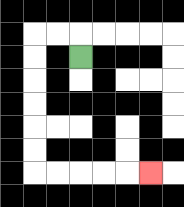{'start': '[3, 2]', 'end': '[6, 7]', 'path_directions': 'U,L,L,D,D,D,D,D,D,R,R,R,R,R', 'path_coordinates': '[[3, 2], [3, 1], [2, 1], [1, 1], [1, 2], [1, 3], [1, 4], [1, 5], [1, 6], [1, 7], [2, 7], [3, 7], [4, 7], [5, 7], [6, 7]]'}